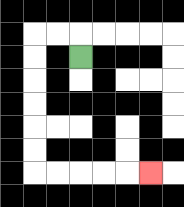{'start': '[3, 2]', 'end': '[6, 7]', 'path_directions': 'U,L,L,D,D,D,D,D,D,R,R,R,R,R', 'path_coordinates': '[[3, 2], [3, 1], [2, 1], [1, 1], [1, 2], [1, 3], [1, 4], [1, 5], [1, 6], [1, 7], [2, 7], [3, 7], [4, 7], [5, 7], [6, 7]]'}